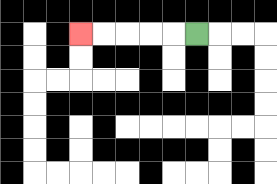{'start': '[8, 1]', 'end': '[3, 1]', 'path_directions': 'L,L,L,L,L', 'path_coordinates': '[[8, 1], [7, 1], [6, 1], [5, 1], [4, 1], [3, 1]]'}